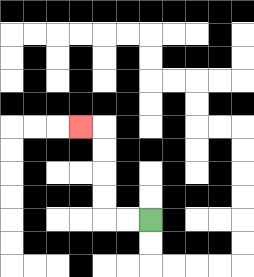{'start': '[6, 9]', 'end': '[3, 5]', 'path_directions': 'L,L,U,U,U,U,L', 'path_coordinates': '[[6, 9], [5, 9], [4, 9], [4, 8], [4, 7], [4, 6], [4, 5], [3, 5]]'}